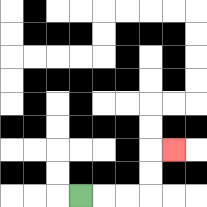{'start': '[3, 8]', 'end': '[7, 6]', 'path_directions': 'R,R,R,U,U,R', 'path_coordinates': '[[3, 8], [4, 8], [5, 8], [6, 8], [6, 7], [6, 6], [7, 6]]'}